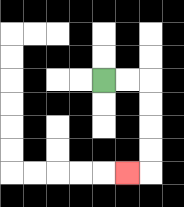{'start': '[4, 3]', 'end': '[5, 7]', 'path_directions': 'R,R,D,D,D,D,L', 'path_coordinates': '[[4, 3], [5, 3], [6, 3], [6, 4], [6, 5], [6, 6], [6, 7], [5, 7]]'}